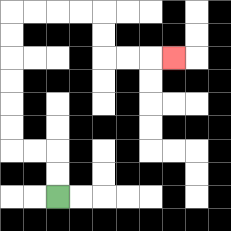{'start': '[2, 8]', 'end': '[7, 2]', 'path_directions': 'U,U,L,L,U,U,U,U,U,U,R,R,R,R,D,D,R,R,R', 'path_coordinates': '[[2, 8], [2, 7], [2, 6], [1, 6], [0, 6], [0, 5], [0, 4], [0, 3], [0, 2], [0, 1], [0, 0], [1, 0], [2, 0], [3, 0], [4, 0], [4, 1], [4, 2], [5, 2], [6, 2], [7, 2]]'}